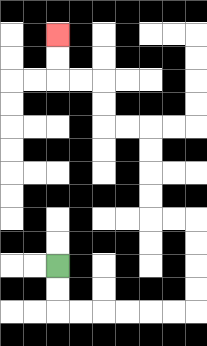{'start': '[2, 11]', 'end': '[2, 1]', 'path_directions': 'D,D,R,R,R,R,R,R,U,U,U,U,L,L,U,U,U,U,L,L,U,U,L,L,U,U', 'path_coordinates': '[[2, 11], [2, 12], [2, 13], [3, 13], [4, 13], [5, 13], [6, 13], [7, 13], [8, 13], [8, 12], [8, 11], [8, 10], [8, 9], [7, 9], [6, 9], [6, 8], [6, 7], [6, 6], [6, 5], [5, 5], [4, 5], [4, 4], [4, 3], [3, 3], [2, 3], [2, 2], [2, 1]]'}